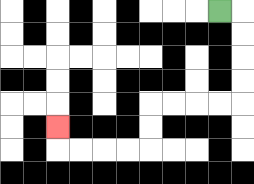{'start': '[9, 0]', 'end': '[2, 5]', 'path_directions': 'R,D,D,D,D,L,L,L,L,D,D,L,L,L,L,U', 'path_coordinates': '[[9, 0], [10, 0], [10, 1], [10, 2], [10, 3], [10, 4], [9, 4], [8, 4], [7, 4], [6, 4], [6, 5], [6, 6], [5, 6], [4, 6], [3, 6], [2, 6], [2, 5]]'}